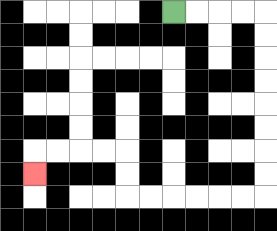{'start': '[7, 0]', 'end': '[1, 7]', 'path_directions': 'R,R,R,R,D,D,D,D,D,D,D,D,L,L,L,L,L,L,U,U,L,L,L,L,D', 'path_coordinates': '[[7, 0], [8, 0], [9, 0], [10, 0], [11, 0], [11, 1], [11, 2], [11, 3], [11, 4], [11, 5], [11, 6], [11, 7], [11, 8], [10, 8], [9, 8], [8, 8], [7, 8], [6, 8], [5, 8], [5, 7], [5, 6], [4, 6], [3, 6], [2, 6], [1, 6], [1, 7]]'}